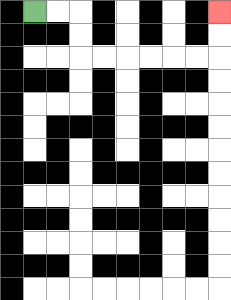{'start': '[1, 0]', 'end': '[9, 0]', 'path_directions': 'R,R,D,D,R,R,R,R,R,R,U,U', 'path_coordinates': '[[1, 0], [2, 0], [3, 0], [3, 1], [3, 2], [4, 2], [5, 2], [6, 2], [7, 2], [8, 2], [9, 2], [9, 1], [9, 0]]'}